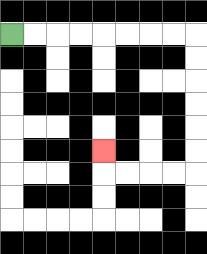{'start': '[0, 1]', 'end': '[4, 6]', 'path_directions': 'R,R,R,R,R,R,R,R,D,D,D,D,D,D,L,L,L,L,U', 'path_coordinates': '[[0, 1], [1, 1], [2, 1], [3, 1], [4, 1], [5, 1], [6, 1], [7, 1], [8, 1], [8, 2], [8, 3], [8, 4], [8, 5], [8, 6], [8, 7], [7, 7], [6, 7], [5, 7], [4, 7], [4, 6]]'}